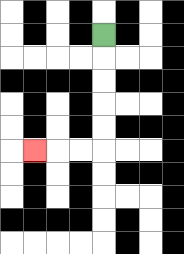{'start': '[4, 1]', 'end': '[1, 6]', 'path_directions': 'D,D,D,D,D,L,L,L', 'path_coordinates': '[[4, 1], [4, 2], [4, 3], [4, 4], [4, 5], [4, 6], [3, 6], [2, 6], [1, 6]]'}